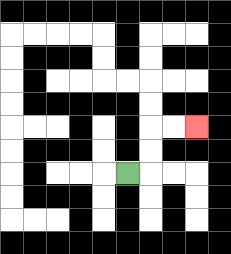{'start': '[5, 7]', 'end': '[8, 5]', 'path_directions': 'R,U,U,R,R', 'path_coordinates': '[[5, 7], [6, 7], [6, 6], [6, 5], [7, 5], [8, 5]]'}